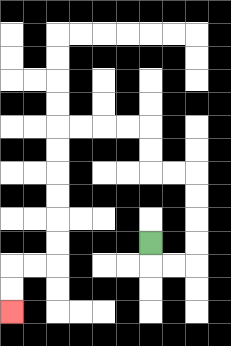{'start': '[6, 10]', 'end': '[0, 13]', 'path_directions': 'D,R,R,U,U,U,U,L,L,U,U,L,L,L,L,D,D,D,D,D,D,L,L,D,D', 'path_coordinates': '[[6, 10], [6, 11], [7, 11], [8, 11], [8, 10], [8, 9], [8, 8], [8, 7], [7, 7], [6, 7], [6, 6], [6, 5], [5, 5], [4, 5], [3, 5], [2, 5], [2, 6], [2, 7], [2, 8], [2, 9], [2, 10], [2, 11], [1, 11], [0, 11], [0, 12], [0, 13]]'}